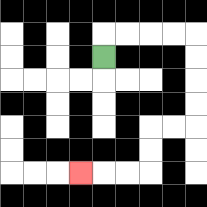{'start': '[4, 2]', 'end': '[3, 7]', 'path_directions': 'U,R,R,R,R,D,D,D,D,L,L,D,D,L,L,L', 'path_coordinates': '[[4, 2], [4, 1], [5, 1], [6, 1], [7, 1], [8, 1], [8, 2], [8, 3], [8, 4], [8, 5], [7, 5], [6, 5], [6, 6], [6, 7], [5, 7], [4, 7], [3, 7]]'}